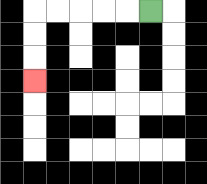{'start': '[6, 0]', 'end': '[1, 3]', 'path_directions': 'L,L,L,L,L,D,D,D', 'path_coordinates': '[[6, 0], [5, 0], [4, 0], [3, 0], [2, 0], [1, 0], [1, 1], [1, 2], [1, 3]]'}